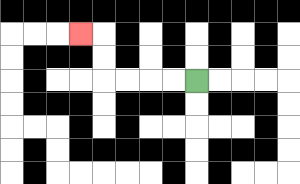{'start': '[8, 3]', 'end': '[3, 1]', 'path_directions': 'L,L,L,L,U,U,L', 'path_coordinates': '[[8, 3], [7, 3], [6, 3], [5, 3], [4, 3], [4, 2], [4, 1], [3, 1]]'}